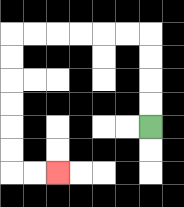{'start': '[6, 5]', 'end': '[2, 7]', 'path_directions': 'U,U,U,U,L,L,L,L,L,L,D,D,D,D,D,D,R,R', 'path_coordinates': '[[6, 5], [6, 4], [6, 3], [6, 2], [6, 1], [5, 1], [4, 1], [3, 1], [2, 1], [1, 1], [0, 1], [0, 2], [0, 3], [0, 4], [0, 5], [0, 6], [0, 7], [1, 7], [2, 7]]'}